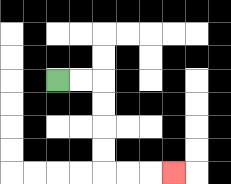{'start': '[2, 3]', 'end': '[7, 7]', 'path_directions': 'R,R,D,D,D,D,R,R,R', 'path_coordinates': '[[2, 3], [3, 3], [4, 3], [4, 4], [4, 5], [4, 6], [4, 7], [5, 7], [6, 7], [7, 7]]'}